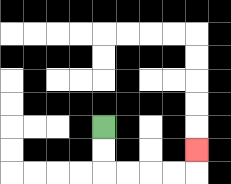{'start': '[4, 5]', 'end': '[8, 6]', 'path_directions': 'D,D,R,R,R,R,U', 'path_coordinates': '[[4, 5], [4, 6], [4, 7], [5, 7], [6, 7], [7, 7], [8, 7], [8, 6]]'}